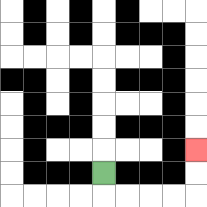{'start': '[4, 7]', 'end': '[8, 6]', 'path_directions': 'D,R,R,R,R,U,U', 'path_coordinates': '[[4, 7], [4, 8], [5, 8], [6, 8], [7, 8], [8, 8], [8, 7], [8, 6]]'}